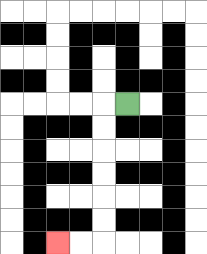{'start': '[5, 4]', 'end': '[2, 10]', 'path_directions': 'L,D,D,D,D,D,D,L,L', 'path_coordinates': '[[5, 4], [4, 4], [4, 5], [4, 6], [4, 7], [4, 8], [4, 9], [4, 10], [3, 10], [2, 10]]'}